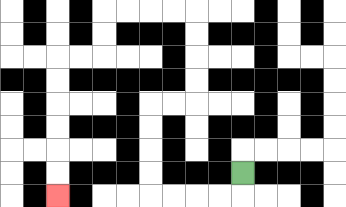{'start': '[10, 7]', 'end': '[2, 8]', 'path_directions': 'D,L,L,L,L,U,U,U,U,R,R,U,U,U,U,L,L,L,L,D,D,L,L,D,D,D,D,D,D', 'path_coordinates': '[[10, 7], [10, 8], [9, 8], [8, 8], [7, 8], [6, 8], [6, 7], [6, 6], [6, 5], [6, 4], [7, 4], [8, 4], [8, 3], [8, 2], [8, 1], [8, 0], [7, 0], [6, 0], [5, 0], [4, 0], [4, 1], [4, 2], [3, 2], [2, 2], [2, 3], [2, 4], [2, 5], [2, 6], [2, 7], [2, 8]]'}